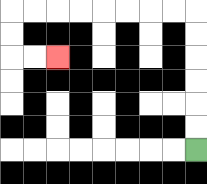{'start': '[8, 6]', 'end': '[2, 2]', 'path_directions': 'U,U,U,U,U,U,L,L,L,L,L,L,L,L,D,D,R,R', 'path_coordinates': '[[8, 6], [8, 5], [8, 4], [8, 3], [8, 2], [8, 1], [8, 0], [7, 0], [6, 0], [5, 0], [4, 0], [3, 0], [2, 0], [1, 0], [0, 0], [0, 1], [0, 2], [1, 2], [2, 2]]'}